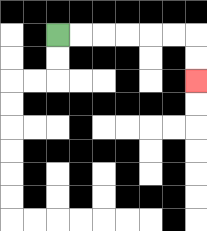{'start': '[2, 1]', 'end': '[8, 3]', 'path_directions': 'R,R,R,R,R,R,D,D', 'path_coordinates': '[[2, 1], [3, 1], [4, 1], [5, 1], [6, 1], [7, 1], [8, 1], [8, 2], [8, 3]]'}